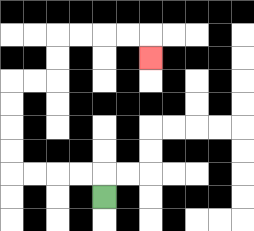{'start': '[4, 8]', 'end': '[6, 2]', 'path_directions': 'U,L,L,L,L,U,U,U,U,R,R,U,U,R,R,R,R,D', 'path_coordinates': '[[4, 8], [4, 7], [3, 7], [2, 7], [1, 7], [0, 7], [0, 6], [0, 5], [0, 4], [0, 3], [1, 3], [2, 3], [2, 2], [2, 1], [3, 1], [4, 1], [5, 1], [6, 1], [6, 2]]'}